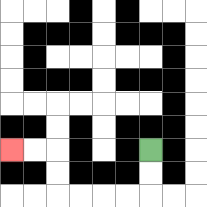{'start': '[6, 6]', 'end': '[0, 6]', 'path_directions': 'D,D,L,L,L,L,U,U,L,L', 'path_coordinates': '[[6, 6], [6, 7], [6, 8], [5, 8], [4, 8], [3, 8], [2, 8], [2, 7], [2, 6], [1, 6], [0, 6]]'}